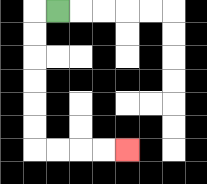{'start': '[2, 0]', 'end': '[5, 6]', 'path_directions': 'L,D,D,D,D,D,D,R,R,R,R', 'path_coordinates': '[[2, 0], [1, 0], [1, 1], [1, 2], [1, 3], [1, 4], [1, 5], [1, 6], [2, 6], [3, 6], [4, 6], [5, 6]]'}